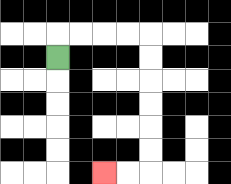{'start': '[2, 2]', 'end': '[4, 7]', 'path_directions': 'U,R,R,R,R,D,D,D,D,D,D,L,L', 'path_coordinates': '[[2, 2], [2, 1], [3, 1], [4, 1], [5, 1], [6, 1], [6, 2], [6, 3], [6, 4], [6, 5], [6, 6], [6, 7], [5, 7], [4, 7]]'}